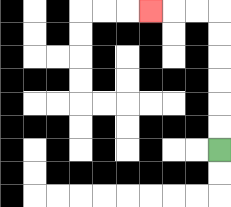{'start': '[9, 6]', 'end': '[6, 0]', 'path_directions': 'U,U,U,U,U,U,L,L,L', 'path_coordinates': '[[9, 6], [9, 5], [9, 4], [9, 3], [9, 2], [9, 1], [9, 0], [8, 0], [7, 0], [6, 0]]'}